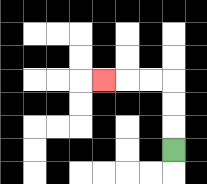{'start': '[7, 6]', 'end': '[4, 3]', 'path_directions': 'U,U,U,L,L,L', 'path_coordinates': '[[7, 6], [7, 5], [7, 4], [7, 3], [6, 3], [5, 3], [4, 3]]'}